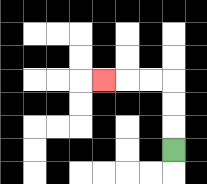{'start': '[7, 6]', 'end': '[4, 3]', 'path_directions': 'U,U,U,L,L,L', 'path_coordinates': '[[7, 6], [7, 5], [7, 4], [7, 3], [6, 3], [5, 3], [4, 3]]'}